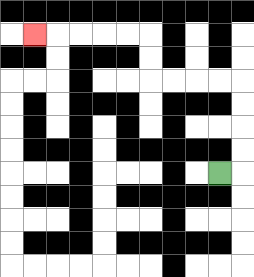{'start': '[9, 7]', 'end': '[1, 1]', 'path_directions': 'R,U,U,U,U,L,L,L,L,U,U,L,L,L,L,L', 'path_coordinates': '[[9, 7], [10, 7], [10, 6], [10, 5], [10, 4], [10, 3], [9, 3], [8, 3], [7, 3], [6, 3], [6, 2], [6, 1], [5, 1], [4, 1], [3, 1], [2, 1], [1, 1]]'}